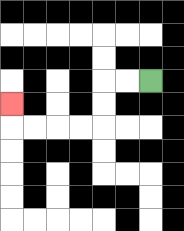{'start': '[6, 3]', 'end': '[0, 4]', 'path_directions': 'L,L,D,D,L,L,L,L,U', 'path_coordinates': '[[6, 3], [5, 3], [4, 3], [4, 4], [4, 5], [3, 5], [2, 5], [1, 5], [0, 5], [0, 4]]'}